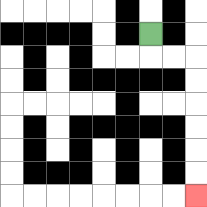{'start': '[6, 1]', 'end': '[8, 8]', 'path_directions': 'D,R,R,D,D,D,D,D,D', 'path_coordinates': '[[6, 1], [6, 2], [7, 2], [8, 2], [8, 3], [8, 4], [8, 5], [8, 6], [8, 7], [8, 8]]'}